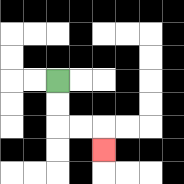{'start': '[2, 3]', 'end': '[4, 6]', 'path_directions': 'D,D,R,R,D', 'path_coordinates': '[[2, 3], [2, 4], [2, 5], [3, 5], [4, 5], [4, 6]]'}